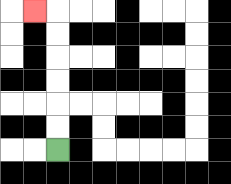{'start': '[2, 6]', 'end': '[1, 0]', 'path_directions': 'U,U,U,U,U,U,L', 'path_coordinates': '[[2, 6], [2, 5], [2, 4], [2, 3], [2, 2], [2, 1], [2, 0], [1, 0]]'}